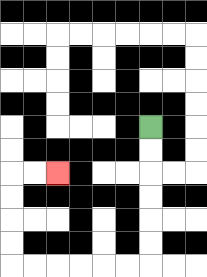{'start': '[6, 5]', 'end': '[2, 7]', 'path_directions': 'D,D,D,D,D,D,L,L,L,L,L,L,U,U,U,U,R,R', 'path_coordinates': '[[6, 5], [6, 6], [6, 7], [6, 8], [6, 9], [6, 10], [6, 11], [5, 11], [4, 11], [3, 11], [2, 11], [1, 11], [0, 11], [0, 10], [0, 9], [0, 8], [0, 7], [1, 7], [2, 7]]'}